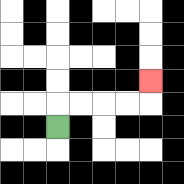{'start': '[2, 5]', 'end': '[6, 3]', 'path_directions': 'U,R,R,R,R,U', 'path_coordinates': '[[2, 5], [2, 4], [3, 4], [4, 4], [5, 4], [6, 4], [6, 3]]'}